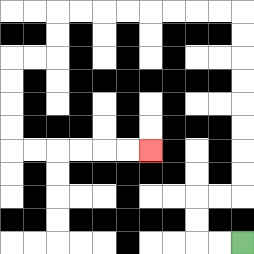{'start': '[10, 10]', 'end': '[6, 6]', 'path_directions': 'L,L,U,U,R,R,U,U,U,U,U,U,U,U,L,L,L,L,L,L,L,L,D,D,L,L,D,D,D,D,R,R,R,R,R,R', 'path_coordinates': '[[10, 10], [9, 10], [8, 10], [8, 9], [8, 8], [9, 8], [10, 8], [10, 7], [10, 6], [10, 5], [10, 4], [10, 3], [10, 2], [10, 1], [10, 0], [9, 0], [8, 0], [7, 0], [6, 0], [5, 0], [4, 0], [3, 0], [2, 0], [2, 1], [2, 2], [1, 2], [0, 2], [0, 3], [0, 4], [0, 5], [0, 6], [1, 6], [2, 6], [3, 6], [4, 6], [5, 6], [6, 6]]'}